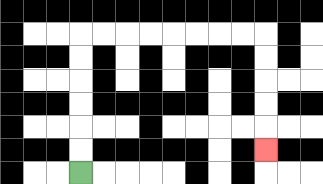{'start': '[3, 7]', 'end': '[11, 6]', 'path_directions': 'U,U,U,U,U,U,R,R,R,R,R,R,R,R,D,D,D,D,D', 'path_coordinates': '[[3, 7], [3, 6], [3, 5], [3, 4], [3, 3], [3, 2], [3, 1], [4, 1], [5, 1], [6, 1], [7, 1], [8, 1], [9, 1], [10, 1], [11, 1], [11, 2], [11, 3], [11, 4], [11, 5], [11, 6]]'}